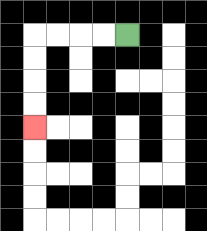{'start': '[5, 1]', 'end': '[1, 5]', 'path_directions': 'L,L,L,L,D,D,D,D', 'path_coordinates': '[[5, 1], [4, 1], [3, 1], [2, 1], [1, 1], [1, 2], [1, 3], [1, 4], [1, 5]]'}